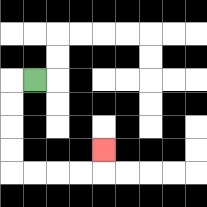{'start': '[1, 3]', 'end': '[4, 6]', 'path_directions': 'L,D,D,D,D,R,R,R,R,U', 'path_coordinates': '[[1, 3], [0, 3], [0, 4], [0, 5], [0, 6], [0, 7], [1, 7], [2, 7], [3, 7], [4, 7], [4, 6]]'}